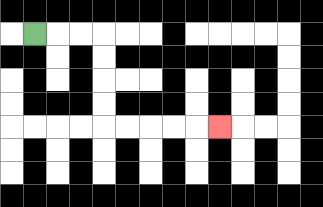{'start': '[1, 1]', 'end': '[9, 5]', 'path_directions': 'R,R,R,D,D,D,D,R,R,R,R,R', 'path_coordinates': '[[1, 1], [2, 1], [3, 1], [4, 1], [4, 2], [4, 3], [4, 4], [4, 5], [5, 5], [6, 5], [7, 5], [8, 5], [9, 5]]'}